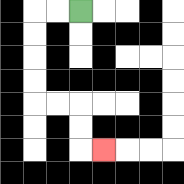{'start': '[3, 0]', 'end': '[4, 6]', 'path_directions': 'L,L,D,D,D,D,R,R,D,D,R', 'path_coordinates': '[[3, 0], [2, 0], [1, 0], [1, 1], [1, 2], [1, 3], [1, 4], [2, 4], [3, 4], [3, 5], [3, 6], [4, 6]]'}